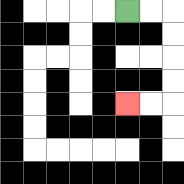{'start': '[5, 0]', 'end': '[5, 4]', 'path_directions': 'R,R,D,D,D,D,L,L', 'path_coordinates': '[[5, 0], [6, 0], [7, 0], [7, 1], [7, 2], [7, 3], [7, 4], [6, 4], [5, 4]]'}